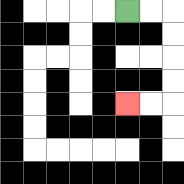{'start': '[5, 0]', 'end': '[5, 4]', 'path_directions': 'R,R,D,D,D,D,L,L', 'path_coordinates': '[[5, 0], [6, 0], [7, 0], [7, 1], [7, 2], [7, 3], [7, 4], [6, 4], [5, 4]]'}